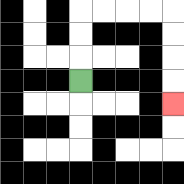{'start': '[3, 3]', 'end': '[7, 4]', 'path_directions': 'U,U,U,R,R,R,R,D,D,D,D', 'path_coordinates': '[[3, 3], [3, 2], [3, 1], [3, 0], [4, 0], [5, 0], [6, 0], [7, 0], [7, 1], [7, 2], [7, 3], [7, 4]]'}